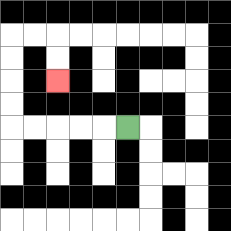{'start': '[5, 5]', 'end': '[2, 3]', 'path_directions': 'L,L,L,L,L,U,U,U,U,R,R,D,D', 'path_coordinates': '[[5, 5], [4, 5], [3, 5], [2, 5], [1, 5], [0, 5], [0, 4], [0, 3], [0, 2], [0, 1], [1, 1], [2, 1], [2, 2], [2, 3]]'}